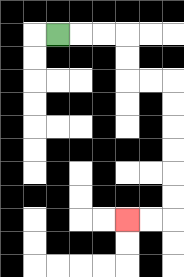{'start': '[2, 1]', 'end': '[5, 9]', 'path_directions': 'R,R,R,D,D,R,R,D,D,D,D,D,D,L,L', 'path_coordinates': '[[2, 1], [3, 1], [4, 1], [5, 1], [5, 2], [5, 3], [6, 3], [7, 3], [7, 4], [7, 5], [7, 6], [7, 7], [7, 8], [7, 9], [6, 9], [5, 9]]'}